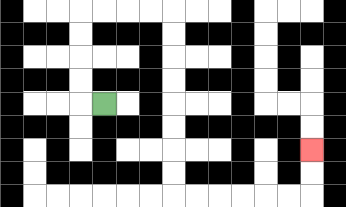{'start': '[4, 4]', 'end': '[13, 6]', 'path_directions': 'L,U,U,U,U,R,R,R,R,D,D,D,D,D,D,D,D,R,R,R,R,R,R,U,U', 'path_coordinates': '[[4, 4], [3, 4], [3, 3], [3, 2], [3, 1], [3, 0], [4, 0], [5, 0], [6, 0], [7, 0], [7, 1], [7, 2], [7, 3], [7, 4], [7, 5], [7, 6], [7, 7], [7, 8], [8, 8], [9, 8], [10, 8], [11, 8], [12, 8], [13, 8], [13, 7], [13, 6]]'}